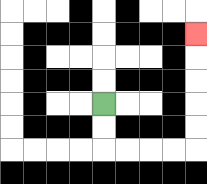{'start': '[4, 4]', 'end': '[8, 1]', 'path_directions': 'D,D,R,R,R,R,U,U,U,U,U', 'path_coordinates': '[[4, 4], [4, 5], [4, 6], [5, 6], [6, 6], [7, 6], [8, 6], [8, 5], [8, 4], [8, 3], [8, 2], [8, 1]]'}